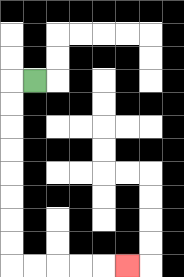{'start': '[1, 3]', 'end': '[5, 11]', 'path_directions': 'L,D,D,D,D,D,D,D,D,R,R,R,R,R', 'path_coordinates': '[[1, 3], [0, 3], [0, 4], [0, 5], [0, 6], [0, 7], [0, 8], [0, 9], [0, 10], [0, 11], [1, 11], [2, 11], [3, 11], [4, 11], [5, 11]]'}